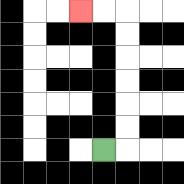{'start': '[4, 6]', 'end': '[3, 0]', 'path_directions': 'R,U,U,U,U,U,U,L,L', 'path_coordinates': '[[4, 6], [5, 6], [5, 5], [5, 4], [5, 3], [5, 2], [5, 1], [5, 0], [4, 0], [3, 0]]'}